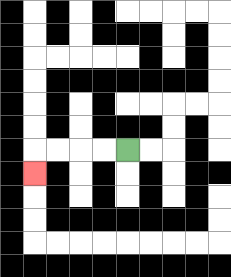{'start': '[5, 6]', 'end': '[1, 7]', 'path_directions': 'L,L,L,L,D', 'path_coordinates': '[[5, 6], [4, 6], [3, 6], [2, 6], [1, 6], [1, 7]]'}